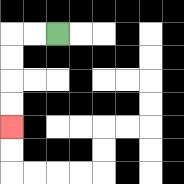{'start': '[2, 1]', 'end': '[0, 5]', 'path_directions': 'L,L,D,D,D,D', 'path_coordinates': '[[2, 1], [1, 1], [0, 1], [0, 2], [0, 3], [0, 4], [0, 5]]'}